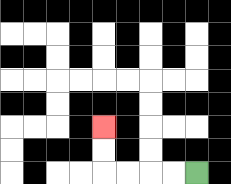{'start': '[8, 7]', 'end': '[4, 5]', 'path_directions': 'L,L,L,L,U,U', 'path_coordinates': '[[8, 7], [7, 7], [6, 7], [5, 7], [4, 7], [4, 6], [4, 5]]'}